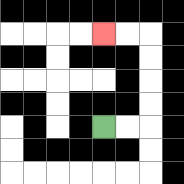{'start': '[4, 5]', 'end': '[4, 1]', 'path_directions': 'R,R,U,U,U,U,L,L', 'path_coordinates': '[[4, 5], [5, 5], [6, 5], [6, 4], [6, 3], [6, 2], [6, 1], [5, 1], [4, 1]]'}